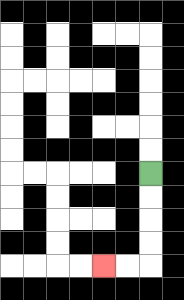{'start': '[6, 7]', 'end': '[4, 11]', 'path_directions': 'D,D,D,D,L,L', 'path_coordinates': '[[6, 7], [6, 8], [6, 9], [6, 10], [6, 11], [5, 11], [4, 11]]'}